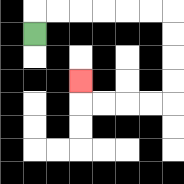{'start': '[1, 1]', 'end': '[3, 3]', 'path_directions': 'U,R,R,R,R,R,R,D,D,D,D,L,L,L,L,U', 'path_coordinates': '[[1, 1], [1, 0], [2, 0], [3, 0], [4, 0], [5, 0], [6, 0], [7, 0], [7, 1], [7, 2], [7, 3], [7, 4], [6, 4], [5, 4], [4, 4], [3, 4], [3, 3]]'}